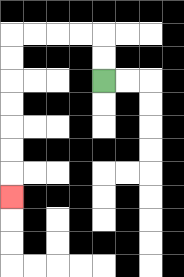{'start': '[4, 3]', 'end': '[0, 8]', 'path_directions': 'U,U,L,L,L,L,D,D,D,D,D,D,D', 'path_coordinates': '[[4, 3], [4, 2], [4, 1], [3, 1], [2, 1], [1, 1], [0, 1], [0, 2], [0, 3], [0, 4], [0, 5], [0, 6], [0, 7], [0, 8]]'}